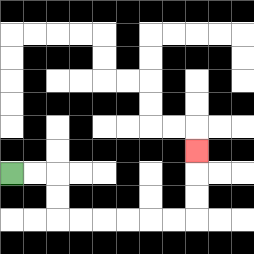{'start': '[0, 7]', 'end': '[8, 6]', 'path_directions': 'R,R,D,D,R,R,R,R,R,R,U,U,U', 'path_coordinates': '[[0, 7], [1, 7], [2, 7], [2, 8], [2, 9], [3, 9], [4, 9], [5, 9], [6, 9], [7, 9], [8, 9], [8, 8], [8, 7], [8, 6]]'}